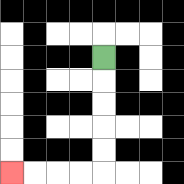{'start': '[4, 2]', 'end': '[0, 7]', 'path_directions': 'D,D,D,D,D,L,L,L,L', 'path_coordinates': '[[4, 2], [4, 3], [4, 4], [4, 5], [4, 6], [4, 7], [3, 7], [2, 7], [1, 7], [0, 7]]'}